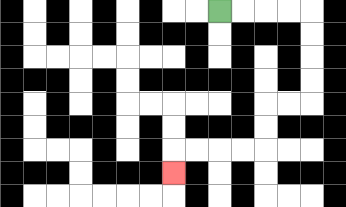{'start': '[9, 0]', 'end': '[7, 7]', 'path_directions': 'R,R,R,R,D,D,D,D,L,L,D,D,L,L,L,L,D', 'path_coordinates': '[[9, 0], [10, 0], [11, 0], [12, 0], [13, 0], [13, 1], [13, 2], [13, 3], [13, 4], [12, 4], [11, 4], [11, 5], [11, 6], [10, 6], [9, 6], [8, 6], [7, 6], [7, 7]]'}